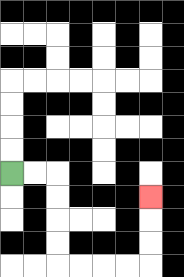{'start': '[0, 7]', 'end': '[6, 8]', 'path_directions': 'R,R,D,D,D,D,R,R,R,R,U,U,U', 'path_coordinates': '[[0, 7], [1, 7], [2, 7], [2, 8], [2, 9], [2, 10], [2, 11], [3, 11], [4, 11], [5, 11], [6, 11], [6, 10], [6, 9], [6, 8]]'}